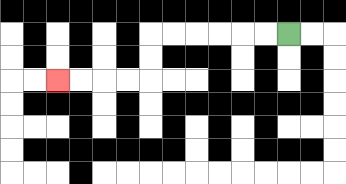{'start': '[12, 1]', 'end': '[2, 3]', 'path_directions': 'L,L,L,L,L,L,D,D,L,L,L,L', 'path_coordinates': '[[12, 1], [11, 1], [10, 1], [9, 1], [8, 1], [7, 1], [6, 1], [6, 2], [6, 3], [5, 3], [4, 3], [3, 3], [2, 3]]'}